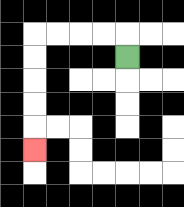{'start': '[5, 2]', 'end': '[1, 6]', 'path_directions': 'U,L,L,L,L,D,D,D,D,D', 'path_coordinates': '[[5, 2], [5, 1], [4, 1], [3, 1], [2, 1], [1, 1], [1, 2], [1, 3], [1, 4], [1, 5], [1, 6]]'}